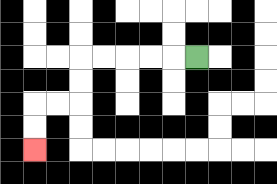{'start': '[8, 2]', 'end': '[1, 6]', 'path_directions': 'L,L,L,L,L,D,D,L,L,D,D', 'path_coordinates': '[[8, 2], [7, 2], [6, 2], [5, 2], [4, 2], [3, 2], [3, 3], [3, 4], [2, 4], [1, 4], [1, 5], [1, 6]]'}